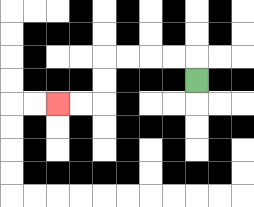{'start': '[8, 3]', 'end': '[2, 4]', 'path_directions': 'U,L,L,L,L,D,D,L,L', 'path_coordinates': '[[8, 3], [8, 2], [7, 2], [6, 2], [5, 2], [4, 2], [4, 3], [4, 4], [3, 4], [2, 4]]'}